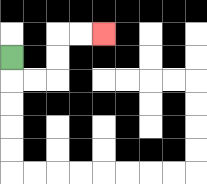{'start': '[0, 2]', 'end': '[4, 1]', 'path_directions': 'D,R,R,U,U,R,R', 'path_coordinates': '[[0, 2], [0, 3], [1, 3], [2, 3], [2, 2], [2, 1], [3, 1], [4, 1]]'}